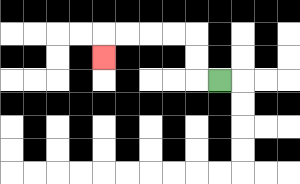{'start': '[9, 3]', 'end': '[4, 2]', 'path_directions': 'L,U,U,L,L,L,L,D', 'path_coordinates': '[[9, 3], [8, 3], [8, 2], [8, 1], [7, 1], [6, 1], [5, 1], [4, 1], [4, 2]]'}